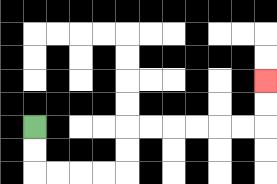{'start': '[1, 5]', 'end': '[11, 3]', 'path_directions': 'D,D,R,R,R,R,U,U,R,R,R,R,R,R,U,U', 'path_coordinates': '[[1, 5], [1, 6], [1, 7], [2, 7], [3, 7], [4, 7], [5, 7], [5, 6], [5, 5], [6, 5], [7, 5], [8, 5], [9, 5], [10, 5], [11, 5], [11, 4], [11, 3]]'}